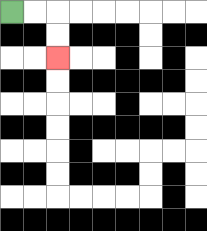{'start': '[0, 0]', 'end': '[2, 2]', 'path_directions': 'R,R,D,D', 'path_coordinates': '[[0, 0], [1, 0], [2, 0], [2, 1], [2, 2]]'}